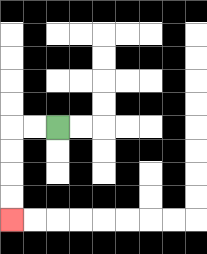{'start': '[2, 5]', 'end': '[0, 9]', 'path_directions': 'L,L,D,D,D,D', 'path_coordinates': '[[2, 5], [1, 5], [0, 5], [0, 6], [0, 7], [0, 8], [0, 9]]'}